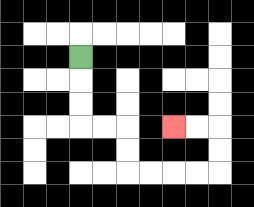{'start': '[3, 2]', 'end': '[7, 5]', 'path_directions': 'D,D,D,R,R,D,D,R,R,R,R,U,U,L,L', 'path_coordinates': '[[3, 2], [3, 3], [3, 4], [3, 5], [4, 5], [5, 5], [5, 6], [5, 7], [6, 7], [7, 7], [8, 7], [9, 7], [9, 6], [9, 5], [8, 5], [7, 5]]'}